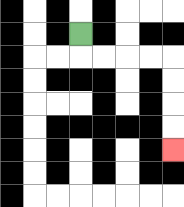{'start': '[3, 1]', 'end': '[7, 6]', 'path_directions': 'D,R,R,R,R,D,D,D,D', 'path_coordinates': '[[3, 1], [3, 2], [4, 2], [5, 2], [6, 2], [7, 2], [7, 3], [7, 4], [7, 5], [7, 6]]'}